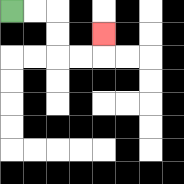{'start': '[0, 0]', 'end': '[4, 1]', 'path_directions': 'R,R,D,D,R,R,U', 'path_coordinates': '[[0, 0], [1, 0], [2, 0], [2, 1], [2, 2], [3, 2], [4, 2], [4, 1]]'}